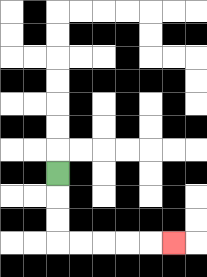{'start': '[2, 7]', 'end': '[7, 10]', 'path_directions': 'D,D,D,R,R,R,R,R', 'path_coordinates': '[[2, 7], [2, 8], [2, 9], [2, 10], [3, 10], [4, 10], [5, 10], [6, 10], [7, 10]]'}